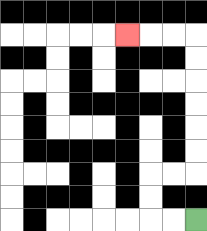{'start': '[8, 9]', 'end': '[5, 1]', 'path_directions': 'L,L,U,U,R,R,U,U,U,U,U,U,L,L,L', 'path_coordinates': '[[8, 9], [7, 9], [6, 9], [6, 8], [6, 7], [7, 7], [8, 7], [8, 6], [8, 5], [8, 4], [8, 3], [8, 2], [8, 1], [7, 1], [6, 1], [5, 1]]'}